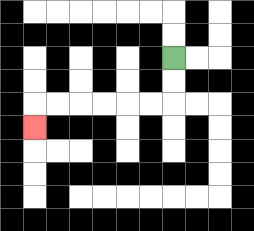{'start': '[7, 2]', 'end': '[1, 5]', 'path_directions': 'D,D,L,L,L,L,L,L,D', 'path_coordinates': '[[7, 2], [7, 3], [7, 4], [6, 4], [5, 4], [4, 4], [3, 4], [2, 4], [1, 4], [1, 5]]'}